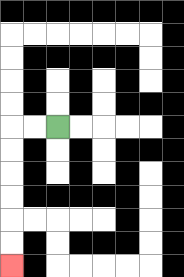{'start': '[2, 5]', 'end': '[0, 11]', 'path_directions': 'L,L,D,D,D,D,D,D', 'path_coordinates': '[[2, 5], [1, 5], [0, 5], [0, 6], [0, 7], [0, 8], [0, 9], [0, 10], [0, 11]]'}